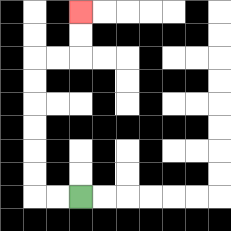{'start': '[3, 8]', 'end': '[3, 0]', 'path_directions': 'L,L,U,U,U,U,U,U,R,R,U,U', 'path_coordinates': '[[3, 8], [2, 8], [1, 8], [1, 7], [1, 6], [1, 5], [1, 4], [1, 3], [1, 2], [2, 2], [3, 2], [3, 1], [3, 0]]'}